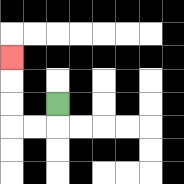{'start': '[2, 4]', 'end': '[0, 2]', 'path_directions': 'D,L,L,U,U,U', 'path_coordinates': '[[2, 4], [2, 5], [1, 5], [0, 5], [0, 4], [0, 3], [0, 2]]'}